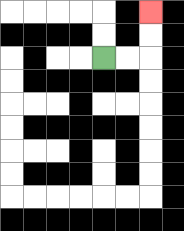{'start': '[4, 2]', 'end': '[6, 0]', 'path_directions': 'R,R,U,U', 'path_coordinates': '[[4, 2], [5, 2], [6, 2], [6, 1], [6, 0]]'}